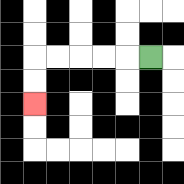{'start': '[6, 2]', 'end': '[1, 4]', 'path_directions': 'L,L,L,L,L,D,D', 'path_coordinates': '[[6, 2], [5, 2], [4, 2], [3, 2], [2, 2], [1, 2], [1, 3], [1, 4]]'}